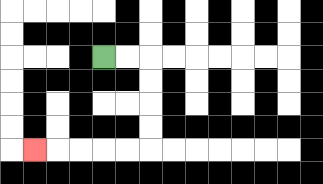{'start': '[4, 2]', 'end': '[1, 6]', 'path_directions': 'R,R,D,D,D,D,L,L,L,L,L', 'path_coordinates': '[[4, 2], [5, 2], [6, 2], [6, 3], [6, 4], [6, 5], [6, 6], [5, 6], [4, 6], [3, 6], [2, 6], [1, 6]]'}